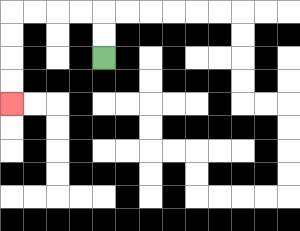{'start': '[4, 2]', 'end': '[0, 4]', 'path_directions': 'U,U,L,L,L,L,D,D,D,D', 'path_coordinates': '[[4, 2], [4, 1], [4, 0], [3, 0], [2, 0], [1, 0], [0, 0], [0, 1], [0, 2], [0, 3], [0, 4]]'}